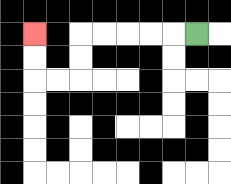{'start': '[8, 1]', 'end': '[1, 1]', 'path_directions': 'L,L,L,L,L,D,D,L,L,U,U', 'path_coordinates': '[[8, 1], [7, 1], [6, 1], [5, 1], [4, 1], [3, 1], [3, 2], [3, 3], [2, 3], [1, 3], [1, 2], [1, 1]]'}